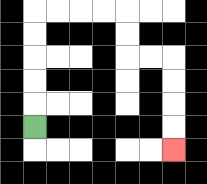{'start': '[1, 5]', 'end': '[7, 6]', 'path_directions': 'U,U,U,U,U,R,R,R,R,D,D,R,R,D,D,D,D', 'path_coordinates': '[[1, 5], [1, 4], [1, 3], [1, 2], [1, 1], [1, 0], [2, 0], [3, 0], [4, 0], [5, 0], [5, 1], [5, 2], [6, 2], [7, 2], [7, 3], [7, 4], [7, 5], [7, 6]]'}